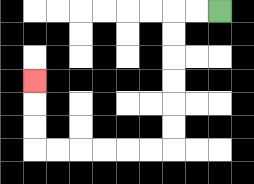{'start': '[9, 0]', 'end': '[1, 3]', 'path_directions': 'L,L,D,D,D,D,D,D,L,L,L,L,L,L,U,U,U', 'path_coordinates': '[[9, 0], [8, 0], [7, 0], [7, 1], [7, 2], [7, 3], [7, 4], [7, 5], [7, 6], [6, 6], [5, 6], [4, 6], [3, 6], [2, 6], [1, 6], [1, 5], [1, 4], [1, 3]]'}